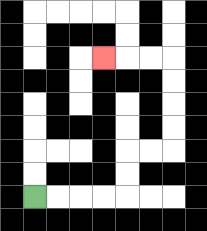{'start': '[1, 8]', 'end': '[4, 2]', 'path_directions': 'R,R,R,R,U,U,R,R,U,U,U,U,L,L,L', 'path_coordinates': '[[1, 8], [2, 8], [3, 8], [4, 8], [5, 8], [5, 7], [5, 6], [6, 6], [7, 6], [7, 5], [7, 4], [7, 3], [7, 2], [6, 2], [5, 2], [4, 2]]'}